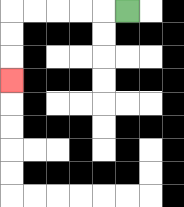{'start': '[5, 0]', 'end': '[0, 3]', 'path_directions': 'L,L,L,L,L,D,D,D', 'path_coordinates': '[[5, 0], [4, 0], [3, 0], [2, 0], [1, 0], [0, 0], [0, 1], [0, 2], [0, 3]]'}